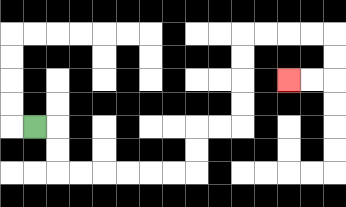{'start': '[1, 5]', 'end': '[12, 3]', 'path_directions': 'R,D,D,R,R,R,R,R,R,U,U,R,R,U,U,U,U,R,R,R,R,D,D,L,L', 'path_coordinates': '[[1, 5], [2, 5], [2, 6], [2, 7], [3, 7], [4, 7], [5, 7], [6, 7], [7, 7], [8, 7], [8, 6], [8, 5], [9, 5], [10, 5], [10, 4], [10, 3], [10, 2], [10, 1], [11, 1], [12, 1], [13, 1], [14, 1], [14, 2], [14, 3], [13, 3], [12, 3]]'}